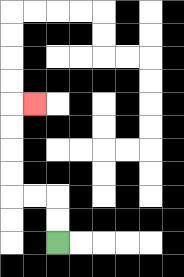{'start': '[2, 10]', 'end': '[1, 4]', 'path_directions': 'U,U,L,L,U,U,U,U,R', 'path_coordinates': '[[2, 10], [2, 9], [2, 8], [1, 8], [0, 8], [0, 7], [0, 6], [0, 5], [0, 4], [1, 4]]'}